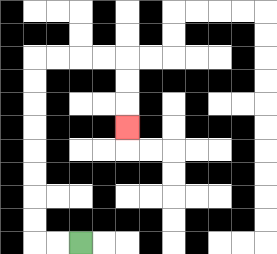{'start': '[3, 10]', 'end': '[5, 5]', 'path_directions': 'L,L,U,U,U,U,U,U,U,U,R,R,R,R,D,D,D', 'path_coordinates': '[[3, 10], [2, 10], [1, 10], [1, 9], [1, 8], [1, 7], [1, 6], [1, 5], [1, 4], [1, 3], [1, 2], [2, 2], [3, 2], [4, 2], [5, 2], [5, 3], [5, 4], [5, 5]]'}